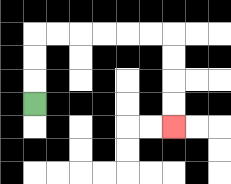{'start': '[1, 4]', 'end': '[7, 5]', 'path_directions': 'U,U,U,R,R,R,R,R,R,D,D,D,D', 'path_coordinates': '[[1, 4], [1, 3], [1, 2], [1, 1], [2, 1], [3, 1], [4, 1], [5, 1], [6, 1], [7, 1], [7, 2], [7, 3], [7, 4], [7, 5]]'}